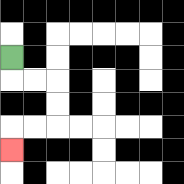{'start': '[0, 2]', 'end': '[0, 6]', 'path_directions': 'D,R,R,D,D,L,L,D', 'path_coordinates': '[[0, 2], [0, 3], [1, 3], [2, 3], [2, 4], [2, 5], [1, 5], [0, 5], [0, 6]]'}